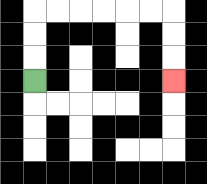{'start': '[1, 3]', 'end': '[7, 3]', 'path_directions': 'U,U,U,R,R,R,R,R,R,D,D,D', 'path_coordinates': '[[1, 3], [1, 2], [1, 1], [1, 0], [2, 0], [3, 0], [4, 0], [5, 0], [6, 0], [7, 0], [7, 1], [7, 2], [7, 3]]'}